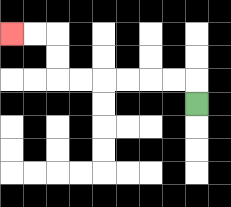{'start': '[8, 4]', 'end': '[0, 1]', 'path_directions': 'U,L,L,L,L,L,L,U,U,L,L', 'path_coordinates': '[[8, 4], [8, 3], [7, 3], [6, 3], [5, 3], [4, 3], [3, 3], [2, 3], [2, 2], [2, 1], [1, 1], [0, 1]]'}